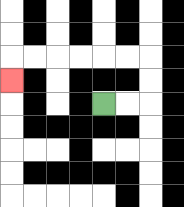{'start': '[4, 4]', 'end': '[0, 3]', 'path_directions': 'R,R,U,U,L,L,L,L,L,L,D', 'path_coordinates': '[[4, 4], [5, 4], [6, 4], [6, 3], [6, 2], [5, 2], [4, 2], [3, 2], [2, 2], [1, 2], [0, 2], [0, 3]]'}